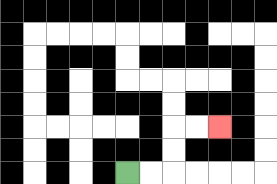{'start': '[5, 7]', 'end': '[9, 5]', 'path_directions': 'R,R,U,U,R,R', 'path_coordinates': '[[5, 7], [6, 7], [7, 7], [7, 6], [7, 5], [8, 5], [9, 5]]'}